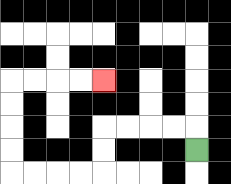{'start': '[8, 6]', 'end': '[4, 3]', 'path_directions': 'U,L,L,L,L,D,D,L,L,L,L,U,U,U,U,R,R,R,R', 'path_coordinates': '[[8, 6], [8, 5], [7, 5], [6, 5], [5, 5], [4, 5], [4, 6], [4, 7], [3, 7], [2, 7], [1, 7], [0, 7], [0, 6], [0, 5], [0, 4], [0, 3], [1, 3], [2, 3], [3, 3], [4, 3]]'}